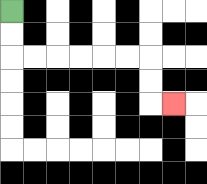{'start': '[0, 0]', 'end': '[7, 4]', 'path_directions': 'D,D,R,R,R,R,R,R,D,D,R', 'path_coordinates': '[[0, 0], [0, 1], [0, 2], [1, 2], [2, 2], [3, 2], [4, 2], [5, 2], [6, 2], [6, 3], [6, 4], [7, 4]]'}